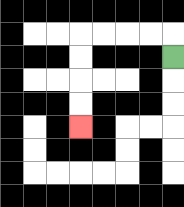{'start': '[7, 2]', 'end': '[3, 5]', 'path_directions': 'U,L,L,L,L,D,D,D,D', 'path_coordinates': '[[7, 2], [7, 1], [6, 1], [5, 1], [4, 1], [3, 1], [3, 2], [3, 3], [3, 4], [3, 5]]'}